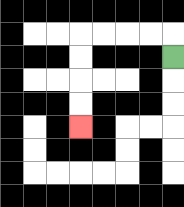{'start': '[7, 2]', 'end': '[3, 5]', 'path_directions': 'U,L,L,L,L,D,D,D,D', 'path_coordinates': '[[7, 2], [7, 1], [6, 1], [5, 1], [4, 1], [3, 1], [3, 2], [3, 3], [3, 4], [3, 5]]'}